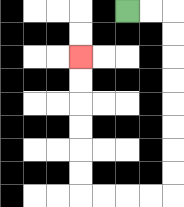{'start': '[5, 0]', 'end': '[3, 2]', 'path_directions': 'R,R,D,D,D,D,D,D,D,D,L,L,L,L,U,U,U,U,U,U', 'path_coordinates': '[[5, 0], [6, 0], [7, 0], [7, 1], [7, 2], [7, 3], [7, 4], [7, 5], [7, 6], [7, 7], [7, 8], [6, 8], [5, 8], [4, 8], [3, 8], [3, 7], [3, 6], [3, 5], [3, 4], [3, 3], [3, 2]]'}